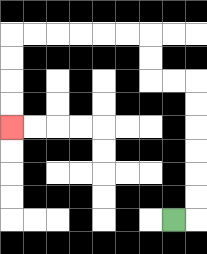{'start': '[7, 9]', 'end': '[0, 5]', 'path_directions': 'R,U,U,U,U,U,U,L,L,U,U,L,L,L,L,L,L,D,D,D,D', 'path_coordinates': '[[7, 9], [8, 9], [8, 8], [8, 7], [8, 6], [8, 5], [8, 4], [8, 3], [7, 3], [6, 3], [6, 2], [6, 1], [5, 1], [4, 1], [3, 1], [2, 1], [1, 1], [0, 1], [0, 2], [0, 3], [0, 4], [0, 5]]'}